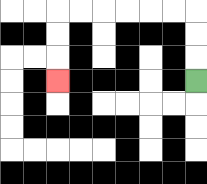{'start': '[8, 3]', 'end': '[2, 3]', 'path_directions': 'U,U,U,L,L,L,L,L,L,D,D,D', 'path_coordinates': '[[8, 3], [8, 2], [8, 1], [8, 0], [7, 0], [6, 0], [5, 0], [4, 0], [3, 0], [2, 0], [2, 1], [2, 2], [2, 3]]'}